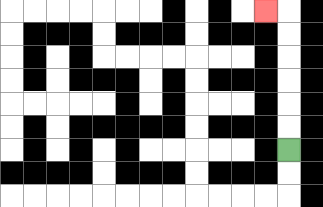{'start': '[12, 6]', 'end': '[11, 0]', 'path_directions': 'U,U,U,U,U,U,L', 'path_coordinates': '[[12, 6], [12, 5], [12, 4], [12, 3], [12, 2], [12, 1], [12, 0], [11, 0]]'}